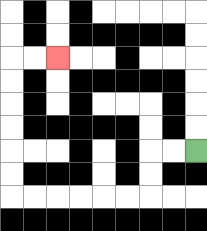{'start': '[8, 6]', 'end': '[2, 2]', 'path_directions': 'L,L,D,D,L,L,L,L,L,L,U,U,U,U,U,U,R,R', 'path_coordinates': '[[8, 6], [7, 6], [6, 6], [6, 7], [6, 8], [5, 8], [4, 8], [3, 8], [2, 8], [1, 8], [0, 8], [0, 7], [0, 6], [0, 5], [0, 4], [0, 3], [0, 2], [1, 2], [2, 2]]'}